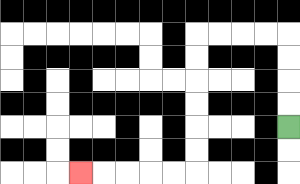{'start': '[12, 5]', 'end': '[3, 7]', 'path_directions': 'U,U,U,U,L,L,L,L,D,D,D,D,D,D,L,L,L,L,L', 'path_coordinates': '[[12, 5], [12, 4], [12, 3], [12, 2], [12, 1], [11, 1], [10, 1], [9, 1], [8, 1], [8, 2], [8, 3], [8, 4], [8, 5], [8, 6], [8, 7], [7, 7], [6, 7], [5, 7], [4, 7], [3, 7]]'}